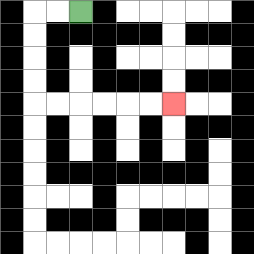{'start': '[3, 0]', 'end': '[7, 4]', 'path_directions': 'L,L,D,D,D,D,R,R,R,R,R,R', 'path_coordinates': '[[3, 0], [2, 0], [1, 0], [1, 1], [1, 2], [1, 3], [1, 4], [2, 4], [3, 4], [4, 4], [5, 4], [6, 4], [7, 4]]'}